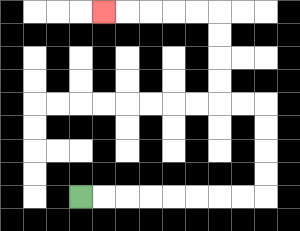{'start': '[3, 8]', 'end': '[4, 0]', 'path_directions': 'R,R,R,R,R,R,R,R,U,U,U,U,L,L,U,U,U,U,L,L,L,L,L', 'path_coordinates': '[[3, 8], [4, 8], [5, 8], [6, 8], [7, 8], [8, 8], [9, 8], [10, 8], [11, 8], [11, 7], [11, 6], [11, 5], [11, 4], [10, 4], [9, 4], [9, 3], [9, 2], [9, 1], [9, 0], [8, 0], [7, 0], [6, 0], [5, 0], [4, 0]]'}